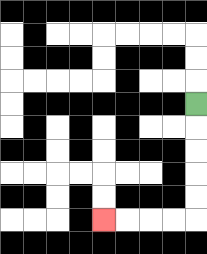{'start': '[8, 4]', 'end': '[4, 9]', 'path_directions': 'D,D,D,D,D,L,L,L,L', 'path_coordinates': '[[8, 4], [8, 5], [8, 6], [8, 7], [8, 8], [8, 9], [7, 9], [6, 9], [5, 9], [4, 9]]'}